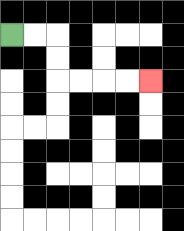{'start': '[0, 1]', 'end': '[6, 3]', 'path_directions': 'R,R,D,D,R,R,R,R', 'path_coordinates': '[[0, 1], [1, 1], [2, 1], [2, 2], [2, 3], [3, 3], [4, 3], [5, 3], [6, 3]]'}